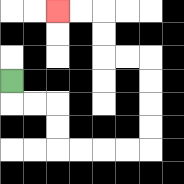{'start': '[0, 3]', 'end': '[2, 0]', 'path_directions': 'D,R,R,D,D,R,R,R,R,U,U,U,U,L,L,U,U,L,L', 'path_coordinates': '[[0, 3], [0, 4], [1, 4], [2, 4], [2, 5], [2, 6], [3, 6], [4, 6], [5, 6], [6, 6], [6, 5], [6, 4], [6, 3], [6, 2], [5, 2], [4, 2], [4, 1], [4, 0], [3, 0], [2, 0]]'}